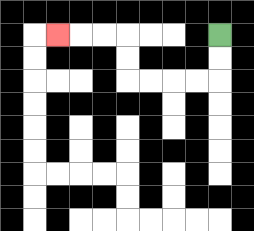{'start': '[9, 1]', 'end': '[2, 1]', 'path_directions': 'D,D,L,L,L,L,U,U,L,L,L', 'path_coordinates': '[[9, 1], [9, 2], [9, 3], [8, 3], [7, 3], [6, 3], [5, 3], [5, 2], [5, 1], [4, 1], [3, 1], [2, 1]]'}